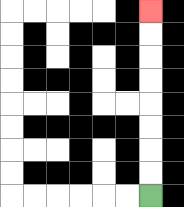{'start': '[6, 8]', 'end': '[6, 0]', 'path_directions': 'U,U,U,U,U,U,U,U', 'path_coordinates': '[[6, 8], [6, 7], [6, 6], [6, 5], [6, 4], [6, 3], [6, 2], [6, 1], [6, 0]]'}